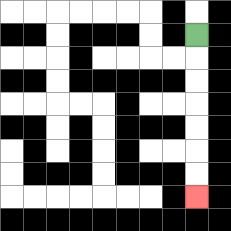{'start': '[8, 1]', 'end': '[8, 8]', 'path_directions': 'D,D,D,D,D,D,D', 'path_coordinates': '[[8, 1], [8, 2], [8, 3], [8, 4], [8, 5], [8, 6], [8, 7], [8, 8]]'}